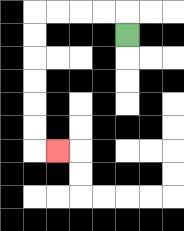{'start': '[5, 1]', 'end': '[2, 6]', 'path_directions': 'U,L,L,L,L,D,D,D,D,D,D,R', 'path_coordinates': '[[5, 1], [5, 0], [4, 0], [3, 0], [2, 0], [1, 0], [1, 1], [1, 2], [1, 3], [1, 4], [1, 5], [1, 6], [2, 6]]'}